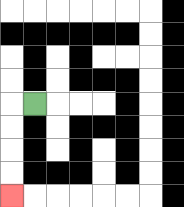{'start': '[1, 4]', 'end': '[0, 8]', 'path_directions': 'L,D,D,D,D', 'path_coordinates': '[[1, 4], [0, 4], [0, 5], [0, 6], [0, 7], [0, 8]]'}